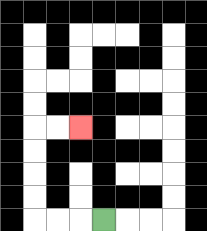{'start': '[4, 9]', 'end': '[3, 5]', 'path_directions': 'L,L,L,U,U,U,U,R,R', 'path_coordinates': '[[4, 9], [3, 9], [2, 9], [1, 9], [1, 8], [1, 7], [1, 6], [1, 5], [2, 5], [3, 5]]'}